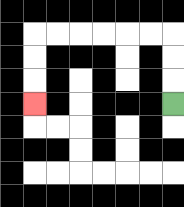{'start': '[7, 4]', 'end': '[1, 4]', 'path_directions': 'U,U,U,L,L,L,L,L,L,D,D,D', 'path_coordinates': '[[7, 4], [7, 3], [7, 2], [7, 1], [6, 1], [5, 1], [4, 1], [3, 1], [2, 1], [1, 1], [1, 2], [1, 3], [1, 4]]'}